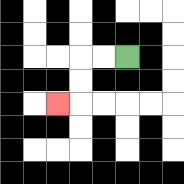{'start': '[5, 2]', 'end': '[2, 4]', 'path_directions': 'L,L,D,D,L', 'path_coordinates': '[[5, 2], [4, 2], [3, 2], [3, 3], [3, 4], [2, 4]]'}